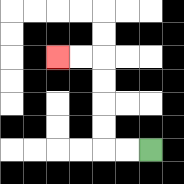{'start': '[6, 6]', 'end': '[2, 2]', 'path_directions': 'L,L,U,U,U,U,L,L', 'path_coordinates': '[[6, 6], [5, 6], [4, 6], [4, 5], [4, 4], [4, 3], [4, 2], [3, 2], [2, 2]]'}